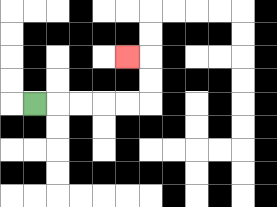{'start': '[1, 4]', 'end': '[5, 2]', 'path_directions': 'R,R,R,R,R,U,U,L', 'path_coordinates': '[[1, 4], [2, 4], [3, 4], [4, 4], [5, 4], [6, 4], [6, 3], [6, 2], [5, 2]]'}